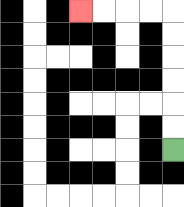{'start': '[7, 6]', 'end': '[3, 0]', 'path_directions': 'U,U,U,U,U,U,L,L,L,L', 'path_coordinates': '[[7, 6], [7, 5], [7, 4], [7, 3], [7, 2], [7, 1], [7, 0], [6, 0], [5, 0], [4, 0], [3, 0]]'}